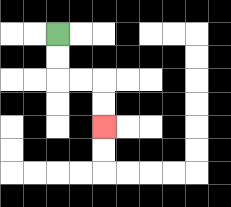{'start': '[2, 1]', 'end': '[4, 5]', 'path_directions': 'D,D,R,R,D,D', 'path_coordinates': '[[2, 1], [2, 2], [2, 3], [3, 3], [4, 3], [4, 4], [4, 5]]'}